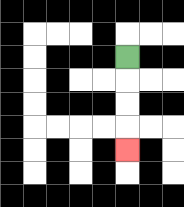{'start': '[5, 2]', 'end': '[5, 6]', 'path_directions': 'D,D,D,D', 'path_coordinates': '[[5, 2], [5, 3], [5, 4], [5, 5], [5, 6]]'}